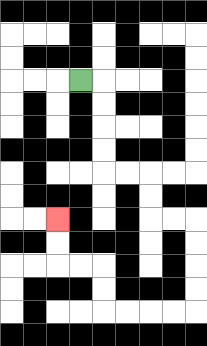{'start': '[3, 3]', 'end': '[2, 9]', 'path_directions': 'R,D,D,D,D,R,R,D,D,R,R,D,D,D,D,L,L,L,L,U,U,L,L,U,U', 'path_coordinates': '[[3, 3], [4, 3], [4, 4], [4, 5], [4, 6], [4, 7], [5, 7], [6, 7], [6, 8], [6, 9], [7, 9], [8, 9], [8, 10], [8, 11], [8, 12], [8, 13], [7, 13], [6, 13], [5, 13], [4, 13], [4, 12], [4, 11], [3, 11], [2, 11], [2, 10], [2, 9]]'}